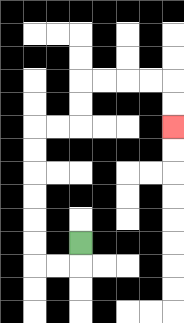{'start': '[3, 10]', 'end': '[7, 5]', 'path_directions': 'D,L,L,U,U,U,U,U,U,R,R,U,U,R,R,R,R,D,D', 'path_coordinates': '[[3, 10], [3, 11], [2, 11], [1, 11], [1, 10], [1, 9], [1, 8], [1, 7], [1, 6], [1, 5], [2, 5], [3, 5], [3, 4], [3, 3], [4, 3], [5, 3], [6, 3], [7, 3], [7, 4], [7, 5]]'}